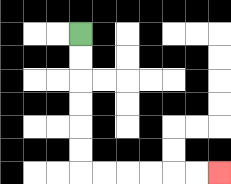{'start': '[3, 1]', 'end': '[9, 7]', 'path_directions': 'D,D,D,D,D,D,R,R,R,R,R,R', 'path_coordinates': '[[3, 1], [3, 2], [3, 3], [3, 4], [3, 5], [3, 6], [3, 7], [4, 7], [5, 7], [6, 7], [7, 7], [8, 7], [9, 7]]'}